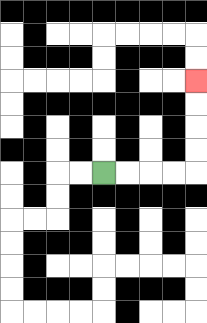{'start': '[4, 7]', 'end': '[8, 3]', 'path_directions': 'R,R,R,R,U,U,U,U', 'path_coordinates': '[[4, 7], [5, 7], [6, 7], [7, 7], [8, 7], [8, 6], [8, 5], [8, 4], [8, 3]]'}